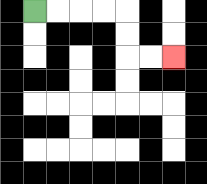{'start': '[1, 0]', 'end': '[7, 2]', 'path_directions': 'R,R,R,R,D,D,R,R', 'path_coordinates': '[[1, 0], [2, 0], [3, 0], [4, 0], [5, 0], [5, 1], [5, 2], [6, 2], [7, 2]]'}